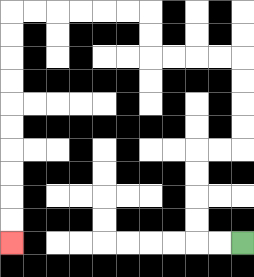{'start': '[10, 10]', 'end': '[0, 10]', 'path_directions': 'L,L,U,U,U,U,R,R,U,U,U,U,L,L,L,L,U,U,L,L,L,L,L,L,D,D,D,D,D,D,D,D,D,D', 'path_coordinates': '[[10, 10], [9, 10], [8, 10], [8, 9], [8, 8], [8, 7], [8, 6], [9, 6], [10, 6], [10, 5], [10, 4], [10, 3], [10, 2], [9, 2], [8, 2], [7, 2], [6, 2], [6, 1], [6, 0], [5, 0], [4, 0], [3, 0], [2, 0], [1, 0], [0, 0], [0, 1], [0, 2], [0, 3], [0, 4], [0, 5], [0, 6], [0, 7], [0, 8], [0, 9], [0, 10]]'}